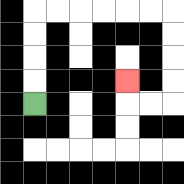{'start': '[1, 4]', 'end': '[5, 3]', 'path_directions': 'U,U,U,U,R,R,R,R,R,R,D,D,D,D,L,L,U', 'path_coordinates': '[[1, 4], [1, 3], [1, 2], [1, 1], [1, 0], [2, 0], [3, 0], [4, 0], [5, 0], [6, 0], [7, 0], [7, 1], [7, 2], [7, 3], [7, 4], [6, 4], [5, 4], [5, 3]]'}